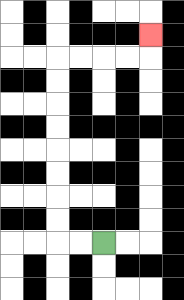{'start': '[4, 10]', 'end': '[6, 1]', 'path_directions': 'L,L,U,U,U,U,U,U,U,U,R,R,R,R,U', 'path_coordinates': '[[4, 10], [3, 10], [2, 10], [2, 9], [2, 8], [2, 7], [2, 6], [2, 5], [2, 4], [2, 3], [2, 2], [3, 2], [4, 2], [5, 2], [6, 2], [6, 1]]'}